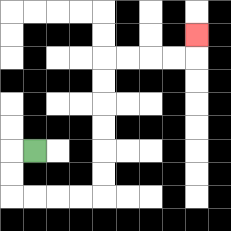{'start': '[1, 6]', 'end': '[8, 1]', 'path_directions': 'L,D,D,R,R,R,R,U,U,U,U,U,U,R,R,R,R,U', 'path_coordinates': '[[1, 6], [0, 6], [0, 7], [0, 8], [1, 8], [2, 8], [3, 8], [4, 8], [4, 7], [4, 6], [4, 5], [4, 4], [4, 3], [4, 2], [5, 2], [6, 2], [7, 2], [8, 2], [8, 1]]'}